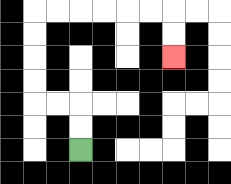{'start': '[3, 6]', 'end': '[7, 2]', 'path_directions': 'U,U,L,L,U,U,U,U,R,R,R,R,R,R,D,D', 'path_coordinates': '[[3, 6], [3, 5], [3, 4], [2, 4], [1, 4], [1, 3], [1, 2], [1, 1], [1, 0], [2, 0], [3, 0], [4, 0], [5, 0], [6, 0], [7, 0], [7, 1], [7, 2]]'}